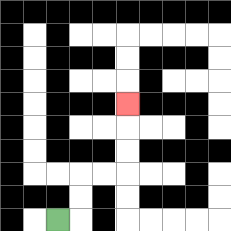{'start': '[2, 9]', 'end': '[5, 4]', 'path_directions': 'R,U,U,R,R,U,U,U', 'path_coordinates': '[[2, 9], [3, 9], [3, 8], [3, 7], [4, 7], [5, 7], [5, 6], [5, 5], [5, 4]]'}